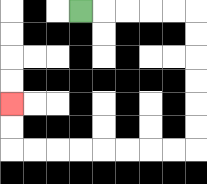{'start': '[3, 0]', 'end': '[0, 4]', 'path_directions': 'R,R,R,R,R,D,D,D,D,D,D,L,L,L,L,L,L,L,L,U,U', 'path_coordinates': '[[3, 0], [4, 0], [5, 0], [6, 0], [7, 0], [8, 0], [8, 1], [8, 2], [8, 3], [8, 4], [8, 5], [8, 6], [7, 6], [6, 6], [5, 6], [4, 6], [3, 6], [2, 6], [1, 6], [0, 6], [0, 5], [0, 4]]'}